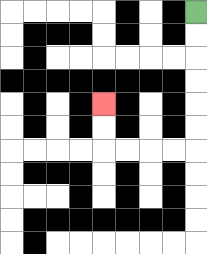{'start': '[8, 0]', 'end': '[4, 4]', 'path_directions': 'D,D,D,D,D,D,L,L,L,L,U,U', 'path_coordinates': '[[8, 0], [8, 1], [8, 2], [8, 3], [8, 4], [8, 5], [8, 6], [7, 6], [6, 6], [5, 6], [4, 6], [4, 5], [4, 4]]'}